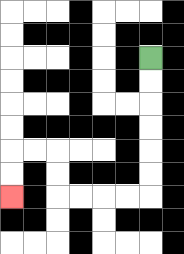{'start': '[6, 2]', 'end': '[0, 8]', 'path_directions': 'D,D,D,D,D,D,L,L,L,L,U,U,L,L,D,D', 'path_coordinates': '[[6, 2], [6, 3], [6, 4], [6, 5], [6, 6], [6, 7], [6, 8], [5, 8], [4, 8], [3, 8], [2, 8], [2, 7], [2, 6], [1, 6], [0, 6], [0, 7], [0, 8]]'}